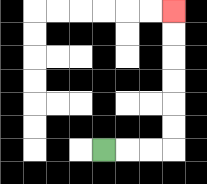{'start': '[4, 6]', 'end': '[7, 0]', 'path_directions': 'R,R,R,U,U,U,U,U,U', 'path_coordinates': '[[4, 6], [5, 6], [6, 6], [7, 6], [7, 5], [7, 4], [7, 3], [7, 2], [7, 1], [7, 0]]'}